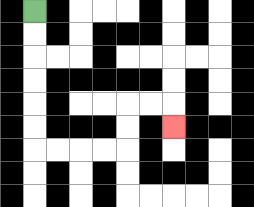{'start': '[1, 0]', 'end': '[7, 5]', 'path_directions': 'D,D,D,D,D,D,R,R,R,R,U,U,R,R,D', 'path_coordinates': '[[1, 0], [1, 1], [1, 2], [1, 3], [1, 4], [1, 5], [1, 6], [2, 6], [3, 6], [4, 6], [5, 6], [5, 5], [5, 4], [6, 4], [7, 4], [7, 5]]'}